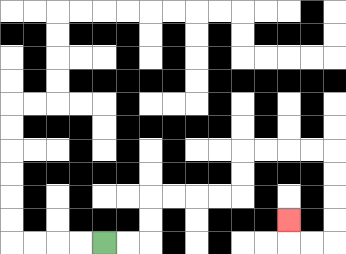{'start': '[4, 10]', 'end': '[12, 9]', 'path_directions': 'R,R,U,U,R,R,R,R,U,U,R,R,R,R,D,D,D,D,L,L,U', 'path_coordinates': '[[4, 10], [5, 10], [6, 10], [6, 9], [6, 8], [7, 8], [8, 8], [9, 8], [10, 8], [10, 7], [10, 6], [11, 6], [12, 6], [13, 6], [14, 6], [14, 7], [14, 8], [14, 9], [14, 10], [13, 10], [12, 10], [12, 9]]'}